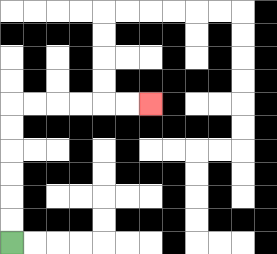{'start': '[0, 10]', 'end': '[6, 4]', 'path_directions': 'U,U,U,U,U,U,R,R,R,R,R,R', 'path_coordinates': '[[0, 10], [0, 9], [0, 8], [0, 7], [0, 6], [0, 5], [0, 4], [1, 4], [2, 4], [3, 4], [4, 4], [5, 4], [6, 4]]'}